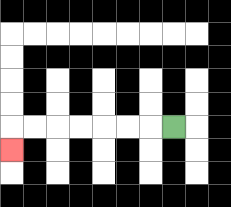{'start': '[7, 5]', 'end': '[0, 6]', 'path_directions': 'L,L,L,L,L,L,L,D', 'path_coordinates': '[[7, 5], [6, 5], [5, 5], [4, 5], [3, 5], [2, 5], [1, 5], [0, 5], [0, 6]]'}